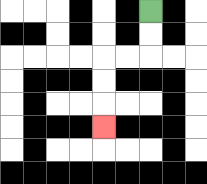{'start': '[6, 0]', 'end': '[4, 5]', 'path_directions': 'D,D,L,L,D,D,D', 'path_coordinates': '[[6, 0], [6, 1], [6, 2], [5, 2], [4, 2], [4, 3], [4, 4], [4, 5]]'}